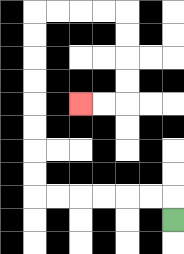{'start': '[7, 9]', 'end': '[3, 4]', 'path_directions': 'U,L,L,L,L,L,L,U,U,U,U,U,U,U,U,R,R,R,R,D,D,D,D,L,L', 'path_coordinates': '[[7, 9], [7, 8], [6, 8], [5, 8], [4, 8], [3, 8], [2, 8], [1, 8], [1, 7], [1, 6], [1, 5], [1, 4], [1, 3], [1, 2], [1, 1], [1, 0], [2, 0], [3, 0], [4, 0], [5, 0], [5, 1], [5, 2], [5, 3], [5, 4], [4, 4], [3, 4]]'}